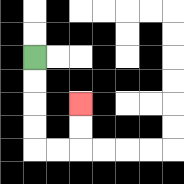{'start': '[1, 2]', 'end': '[3, 4]', 'path_directions': 'D,D,D,D,R,R,U,U', 'path_coordinates': '[[1, 2], [1, 3], [1, 4], [1, 5], [1, 6], [2, 6], [3, 6], [3, 5], [3, 4]]'}